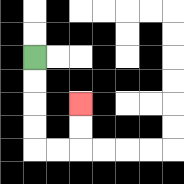{'start': '[1, 2]', 'end': '[3, 4]', 'path_directions': 'D,D,D,D,R,R,U,U', 'path_coordinates': '[[1, 2], [1, 3], [1, 4], [1, 5], [1, 6], [2, 6], [3, 6], [3, 5], [3, 4]]'}